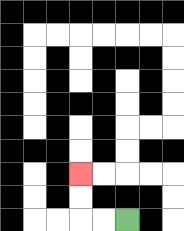{'start': '[5, 9]', 'end': '[3, 7]', 'path_directions': 'L,L,U,U', 'path_coordinates': '[[5, 9], [4, 9], [3, 9], [3, 8], [3, 7]]'}